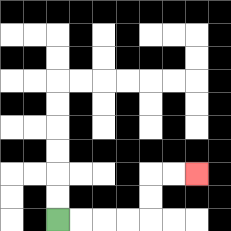{'start': '[2, 9]', 'end': '[8, 7]', 'path_directions': 'R,R,R,R,U,U,R,R', 'path_coordinates': '[[2, 9], [3, 9], [4, 9], [5, 9], [6, 9], [6, 8], [6, 7], [7, 7], [8, 7]]'}